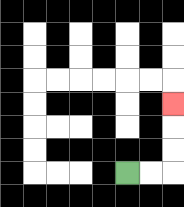{'start': '[5, 7]', 'end': '[7, 4]', 'path_directions': 'R,R,U,U,U', 'path_coordinates': '[[5, 7], [6, 7], [7, 7], [7, 6], [7, 5], [7, 4]]'}